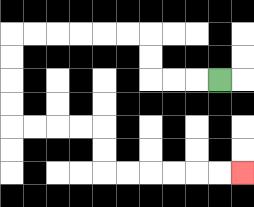{'start': '[9, 3]', 'end': '[10, 7]', 'path_directions': 'L,L,L,U,U,L,L,L,L,L,L,D,D,D,D,R,R,R,R,D,D,R,R,R,R,R,R', 'path_coordinates': '[[9, 3], [8, 3], [7, 3], [6, 3], [6, 2], [6, 1], [5, 1], [4, 1], [3, 1], [2, 1], [1, 1], [0, 1], [0, 2], [0, 3], [0, 4], [0, 5], [1, 5], [2, 5], [3, 5], [4, 5], [4, 6], [4, 7], [5, 7], [6, 7], [7, 7], [8, 7], [9, 7], [10, 7]]'}